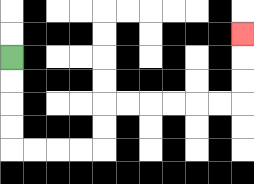{'start': '[0, 2]', 'end': '[10, 1]', 'path_directions': 'D,D,D,D,R,R,R,R,U,U,R,R,R,R,R,R,U,U,U', 'path_coordinates': '[[0, 2], [0, 3], [0, 4], [0, 5], [0, 6], [1, 6], [2, 6], [3, 6], [4, 6], [4, 5], [4, 4], [5, 4], [6, 4], [7, 4], [8, 4], [9, 4], [10, 4], [10, 3], [10, 2], [10, 1]]'}